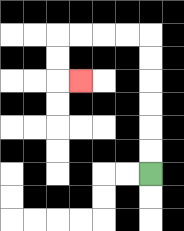{'start': '[6, 7]', 'end': '[3, 3]', 'path_directions': 'U,U,U,U,U,U,L,L,L,L,D,D,R', 'path_coordinates': '[[6, 7], [6, 6], [6, 5], [6, 4], [6, 3], [6, 2], [6, 1], [5, 1], [4, 1], [3, 1], [2, 1], [2, 2], [2, 3], [3, 3]]'}